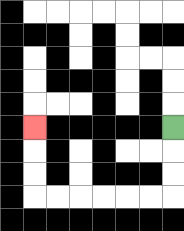{'start': '[7, 5]', 'end': '[1, 5]', 'path_directions': 'D,D,D,L,L,L,L,L,L,U,U,U', 'path_coordinates': '[[7, 5], [7, 6], [7, 7], [7, 8], [6, 8], [5, 8], [4, 8], [3, 8], [2, 8], [1, 8], [1, 7], [1, 6], [1, 5]]'}